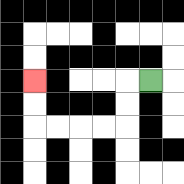{'start': '[6, 3]', 'end': '[1, 3]', 'path_directions': 'L,D,D,L,L,L,L,U,U', 'path_coordinates': '[[6, 3], [5, 3], [5, 4], [5, 5], [4, 5], [3, 5], [2, 5], [1, 5], [1, 4], [1, 3]]'}